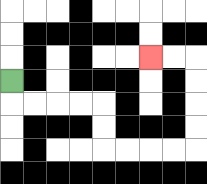{'start': '[0, 3]', 'end': '[6, 2]', 'path_directions': 'D,R,R,R,R,D,D,R,R,R,R,U,U,U,U,L,L', 'path_coordinates': '[[0, 3], [0, 4], [1, 4], [2, 4], [3, 4], [4, 4], [4, 5], [4, 6], [5, 6], [6, 6], [7, 6], [8, 6], [8, 5], [8, 4], [8, 3], [8, 2], [7, 2], [6, 2]]'}